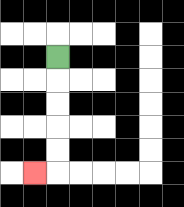{'start': '[2, 2]', 'end': '[1, 7]', 'path_directions': 'D,D,D,D,D,L', 'path_coordinates': '[[2, 2], [2, 3], [2, 4], [2, 5], [2, 6], [2, 7], [1, 7]]'}